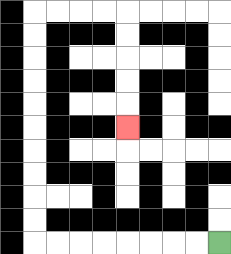{'start': '[9, 10]', 'end': '[5, 5]', 'path_directions': 'L,L,L,L,L,L,L,L,U,U,U,U,U,U,U,U,U,U,R,R,R,R,D,D,D,D,D', 'path_coordinates': '[[9, 10], [8, 10], [7, 10], [6, 10], [5, 10], [4, 10], [3, 10], [2, 10], [1, 10], [1, 9], [1, 8], [1, 7], [1, 6], [1, 5], [1, 4], [1, 3], [1, 2], [1, 1], [1, 0], [2, 0], [3, 0], [4, 0], [5, 0], [5, 1], [5, 2], [5, 3], [5, 4], [5, 5]]'}